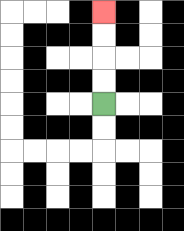{'start': '[4, 4]', 'end': '[4, 0]', 'path_directions': 'U,U,U,U', 'path_coordinates': '[[4, 4], [4, 3], [4, 2], [4, 1], [4, 0]]'}